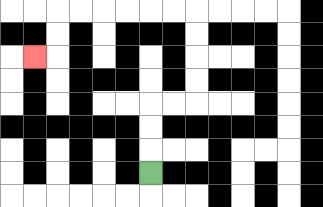{'start': '[6, 7]', 'end': '[1, 2]', 'path_directions': 'U,U,U,R,R,U,U,U,U,L,L,L,L,L,L,D,D,L', 'path_coordinates': '[[6, 7], [6, 6], [6, 5], [6, 4], [7, 4], [8, 4], [8, 3], [8, 2], [8, 1], [8, 0], [7, 0], [6, 0], [5, 0], [4, 0], [3, 0], [2, 0], [2, 1], [2, 2], [1, 2]]'}